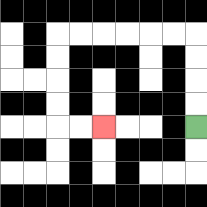{'start': '[8, 5]', 'end': '[4, 5]', 'path_directions': 'U,U,U,U,L,L,L,L,L,L,D,D,D,D,R,R', 'path_coordinates': '[[8, 5], [8, 4], [8, 3], [8, 2], [8, 1], [7, 1], [6, 1], [5, 1], [4, 1], [3, 1], [2, 1], [2, 2], [2, 3], [2, 4], [2, 5], [3, 5], [4, 5]]'}